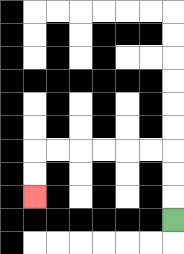{'start': '[7, 9]', 'end': '[1, 8]', 'path_directions': 'U,U,U,L,L,L,L,L,L,D,D', 'path_coordinates': '[[7, 9], [7, 8], [7, 7], [7, 6], [6, 6], [5, 6], [4, 6], [3, 6], [2, 6], [1, 6], [1, 7], [1, 8]]'}